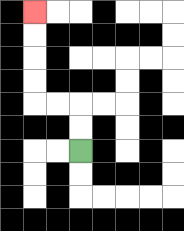{'start': '[3, 6]', 'end': '[1, 0]', 'path_directions': 'U,U,L,L,U,U,U,U', 'path_coordinates': '[[3, 6], [3, 5], [3, 4], [2, 4], [1, 4], [1, 3], [1, 2], [1, 1], [1, 0]]'}